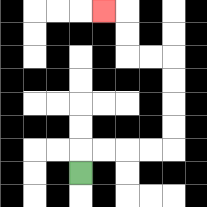{'start': '[3, 7]', 'end': '[4, 0]', 'path_directions': 'U,R,R,R,R,U,U,U,U,L,L,U,U,L', 'path_coordinates': '[[3, 7], [3, 6], [4, 6], [5, 6], [6, 6], [7, 6], [7, 5], [7, 4], [7, 3], [7, 2], [6, 2], [5, 2], [5, 1], [5, 0], [4, 0]]'}